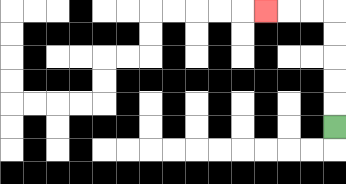{'start': '[14, 5]', 'end': '[11, 0]', 'path_directions': 'U,U,U,U,U,L,L,L', 'path_coordinates': '[[14, 5], [14, 4], [14, 3], [14, 2], [14, 1], [14, 0], [13, 0], [12, 0], [11, 0]]'}